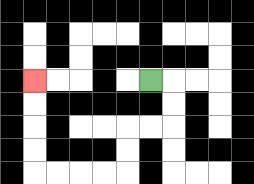{'start': '[6, 3]', 'end': '[1, 3]', 'path_directions': 'R,D,D,L,L,D,D,L,L,L,L,U,U,U,U', 'path_coordinates': '[[6, 3], [7, 3], [7, 4], [7, 5], [6, 5], [5, 5], [5, 6], [5, 7], [4, 7], [3, 7], [2, 7], [1, 7], [1, 6], [1, 5], [1, 4], [1, 3]]'}